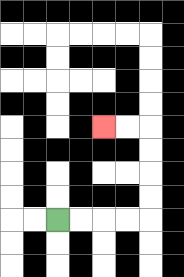{'start': '[2, 9]', 'end': '[4, 5]', 'path_directions': 'R,R,R,R,U,U,U,U,L,L', 'path_coordinates': '[[2, 9], [3, 9], [4, 9], [5, 9], [6, 9], [6, 8], [6, 7], [6, 6], [6, 5], [5, 5], [4, 5]]'}